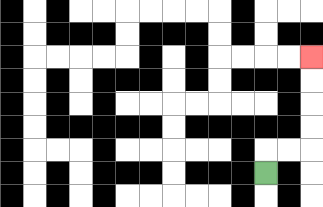{'start': '[11, 7]', 'end': '[13, 2]', 'path_directions': 'U,R,R,U,U,U,U', 'path_coordinates': '[[11, 7], [11, 6], [12, 6], [13, 6], [13, 5], [13, 4], [13, 3], [13, 2]]'}